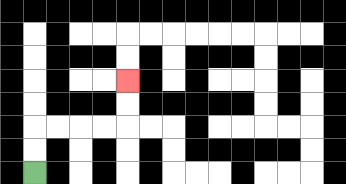{'start': '[1, 7]', 'end': '[5, 3]', 'path_directions': 'U,U,R,R,R,R,U,U', 'path_coordinates': '[[1, 7], [1, 6], [1, 5], [2, 5], [3, 5], [4, 5], [5, 5], [5, 4], [5, 3]]'}